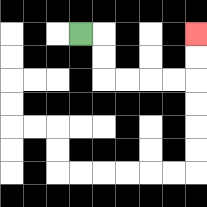{'start': '[3, 1]', 'end': '[8, 1]', 'path_directions': 'R,D,D,R,R,R,R,U,U', 'path_coordinates': '[[3, 1], [4, 1], [4, 2], [4, 3], [5, 3], [6, 3], [7, 3], [8, 3], [8, 2], [8, 1]]'}